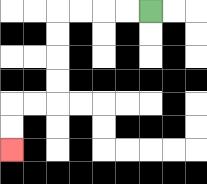{'start': '[6, 0]', 'end': '[0, 6]', 'path_directions': 'L,L,L,L,D,D,D,D,L,L,D,D', 'path_coordinates': '[[6, 0], [5, 0], [4, 0], [3, 0], [2, 0], [2, 1], [2, 2], [2, 3], [2, 4], [1, 4], [0, 4], [0, 5], [0, 6]]'}